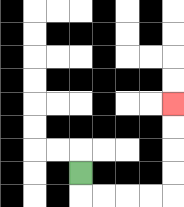{'start': '[3, 7]', 'end': '[7, 4]', 'path_directions': 'D,R,R,R,R,U,U,U,U', 'path_coordinates': '[[3, 7], [3, 8], [4, 8], [5, 8], [6, 8], [7, 8], [7, 7], [7, 6], [7, 5], [7, 4]]'}